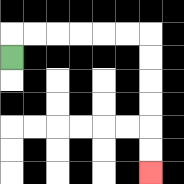{'start': '[0, 2]', 'end': '[6, 7]', 'path_directions': 'U,R,R,R,R,R,R,D,D,D,D,D,D', 'path_coordinates': '[[0, 2], [0, 1], [1, 1], [2, 1], [3, 1], [4, 1], [5, 1], [6, 1], [6, 2], [6, 3], [6, 4], [6, 5], [6, 6], [6, 7]]'}